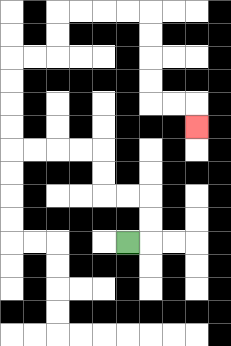{'start': '[5, 10]', 'end': '[8, 5]', 'path_directions': 'R,U,U,L,L,U,U,L,L,L,L,U,U,U,U,R,R,U,U,R,R,R,R,D,D,D,D,R,R,D', 'path_coordinates': '[[5, 10], [6, 10], [6, 9], [6, 8], [5, 8], [4, 8], [4, 7], [4, 6], [3, 6], [2, 6], [1, 6], [0, 6], [0, 5], [0, 4], [0, 3], [0, 2], [1, 2], [2, 2], [2, 1], [2, 0], [3, 0], [4, 0], [5, 0], [6, 0], [6, 1], [6, 2], [6, 3], [6, 4], [7, 4], [8, 4], [8, 5]]'}